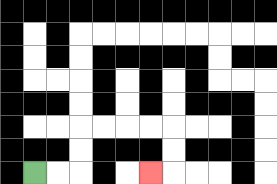{'start': '[1, 7]', 'end': '[6, 7]', 'path_directions': 'R,R,U,U,R,R,R,R,D,D,L', 'path_coordinates': '[[1, 7], [2, 7], [3, 7], [3, 6], [3, 5], [4, 5], [5, 5], [6, 5], [7, 5], [7, 6], [7, 7], [6, 7]]'}